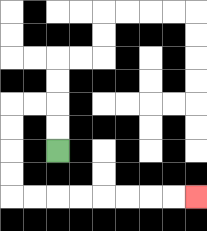{'start': '[2, 6]', 'end': '[8, 8]', 'path_directions': 'U,U,L,L,D,D,D,D,R,R,R,R,R,R,R,R', 'path_coordinates': '[[2, 6], [2, 5], [2, 4], [1, 4], [0, 4], [0, 5], [0, 6], [0, 7], [0, 8], [1, 8], [2, 8], [3, 8], [4, 8], [5, 8], [6, 8], [7, 8], [8, 8]]'}